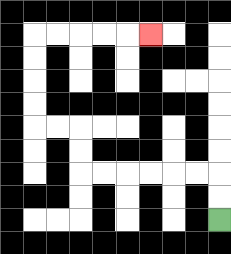{'start': '[9, 9]', 'end': '[6, 1]', 'path_directions': 'U,U,L,L,L,L,L,L,U,U,L,L,U,U,U,U,R,R,R,R,R', 'path_coordinates': '[[9, 9], [9, 8], [9, 7], [8, 7], [7, 7], [6, 7], [5, 7], [4, 7], [3, 7], [3, 6], [3, 5], [2, 5], [1, 5], [1, 4], [1, 3], [1, 2], [1, 1], [2, 1], [3, 1], [4, 1], [5, 1], [6, 1]]'}